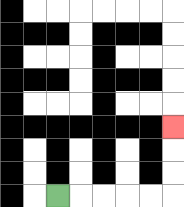{'start': '[2, 8]', 'end': '[7, 5]', 'path_directions': 'R,R,R,R,R,U,U,U', 'path_coordinates': '[[2, 8], [3, 8], [4, 8], [5, 8], [6, 8], [7, 8], [7, 7], [7, 6], [7, 5]]'}